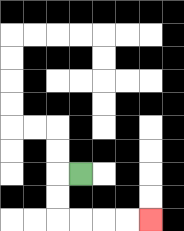{'start': '[3, 7]', 'end': '[6, 9]', 'path_directions': 'L,D,D,R,R,R,R', 'path_coordinates': '[[3, 7], [2, 7], [2, 8], [2, 9], [3, 9], [4, 9], [5, 9], [6, 9]]'}